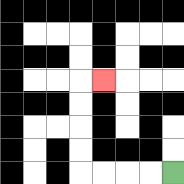{'start': '[7, 7]', 'end': '[4, 3]', 'path_directions': 'L,L,L,L,U,U,U,U,R', 'path_coordinates': '[[7, 7], [6, 7], [5, 7], [4, 7], [3, 7], [3, 6], [3, 5], [3, 4], [3, 3], [4, 3]]'}